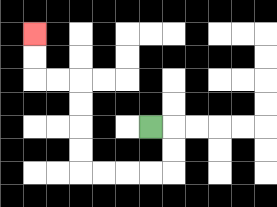{'start': '[6, 5]', 'end': '[1, 1]', 'path_directions': 'R,D,D,L,L,L,L,U,U,U,U,L,L,U,U', 'path_coordinates': '[[6, 5], [7, 5], [7, 6], [7, 7], [6, 7], [5, 7], [4, 7], [3, 7], [3, 6], [3, 5], [3, 4], [3, 3], [2, 3], [1, 3], [1, 2], [1, 1]]'}